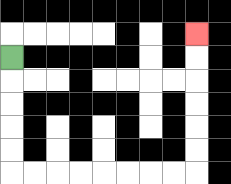{'start': '[0, 2]', 'end': '[8, 1]', 'path_directions': 'D,D,D,D,D,R,R,R,R,R,R,R,R,U,U,U,U,U,U', 'path_coordinates': '[[0, 2], [0, 3], [0, 4], [0, 5], [0, 6], [0, 7], [1, 7], [2, 7], [3, 7], [4, 7], [5, 7], [6, 7], [7, 7], [8, 7], [8, 6], [8, 5], [8, 4], [8, 3], [8, 2], [8, 1]]'}